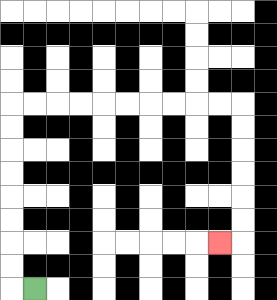{'start': '[1, 12]', 'end': '[9, 10]', 'path_directions': 'L,U,U,U,U,U,U,U,U,R,R,R,R,R,R,R,R,R,R,D,D,D,D,D,D,L', 'path_coordinates': '[[1, 12], [0, 12], [0, 11], [0, 10], [0, 9], [0, 8], [0, 7], [0, 6], [0, 5], [0, 4], [1, 4], [2, 4], [3, 4], [4, 4], [5, 4], [6, 4], [7, 4], [8, 4], [9, 4], [10, 4], [10, 5], [10, 6], [10, 7], [10, 8], [10, 9], [10, 10], [9, 10]]'}